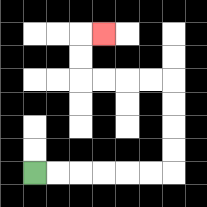{'start': '[1, 7]', 'end': '[4, 1]', 'path_directions': 'R,R,R,R,R,R,U,U,U,U,L,L,L,L,U,U,R', 'path_coordinates': '[[1, 7], [2, 7], [3, 7], [4, 7], [5, 7], [6, 7], [7, 7], [7, 6], [7, 5], [7, 4], [7, 3], [6, 3], [5, 3], [4, 3], [3, 3], [3, 2], [3, 1], [4, 1]]'}